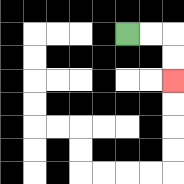{'start': '[5, 1]', 'end': '[7, 3]', 'path_directions': 'R,R,D,D', 'path_coordinates': '[[5, 1], [6, 1], [7, 1], [7, 2], [7, 3]]'}